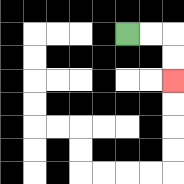{'start': '[5, 1]', 'end': '[7, 3]', 'path_directions': 'R,R,D,D', 'path_coordinates': '[[5, 1], [6, 1], [7, 1], [7, 2], [7, 3]]'}